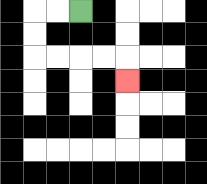{'start': '[3, 0]', 'end': '[5, 3]', 'path_directions': 'L,L,D,D,R,R,R,R,D', 'path_coordinates': '[[3, 0], [2, 0], [1, 0], [1, 1], [1, 2], [2, 2], [3, 2], [4, 2], [5, 2], [5, 3]]'}